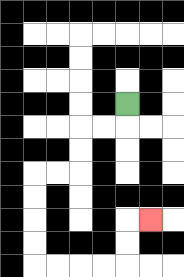{'start': '[5, 4]', 'end': '[6, 9]', 'path_directions': 'D,L,L,D,D,L,L,D,D,D,D,R,R,R,R,U,U,R', 'path_coordinates': '[[5, 4], [5, 5], [4, 5], [3, 5], [3, 6], [3, 7], [2, 7], [1, 7], [1, 8], [1, 9], [1, 10], [1, 11], [2, 11], [3, 11], [4, 11], [5, 11], [5, 10], [5, 9], [6, 9]]'}